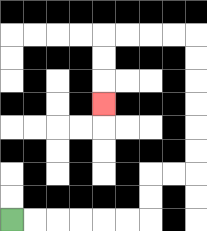{'start': '[0, 9]', 'end': '[4, 4]', 'path_directions': 'R,R,R,R,R,R,U,U,R,R,U,U,U,U,U,U,L,L,L,L,D,D,D', 'path_coordinates': '[[0, 9], [1, 9], [2, 9], [3, 9], [4, 9], [5, 9], [6, 9], [6, 8], [6, 7], [7, 7], [8, 7], [8, 6], [8, 5], [8, 4], [8, 3], [8, 2], [8, 1], [7, 1], [6, 1], [5, 1], [4, 1], [4, 2], [4, 3], [4, 4]]'}